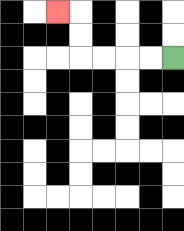{'start': '[7, 2]', 'end': '[2, 0]', 'path_directions': 'L,L,L,L,U,U,L', 'path_coordinates': '[[7, 2], [6, 2], [5, 2], [4, 2], [3, 2], [3, 1], [3, 0], [2, 0]]'}